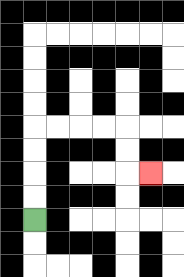{'start': '[1, 9]', 'end': '[6, 7]', 'path_directions': 'U,U,U,U,R,R,R,R,D,D,R', 'path_coordinates': '[[1, 9], [1, 8], [1, 7], [1, 6], [1, 5], [2, 5], [3, 5], [4, 5], [5, 5], [5, 6], [5, 7], [6, 7]]'}